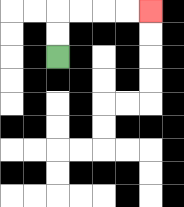{'start': '[2, 2]', 'end': '[6, 0]', 'path_directions': 'U,U,R,R,R,R', 'path_coordinates': '[[2, 2], [2, 1], [2, 0], [3, 0], [4, 0], [5, 0], [6, 0]]'}